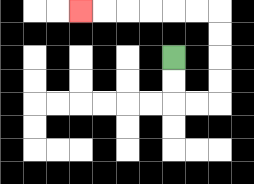{'start': '[7, 2]', 'end': '[3, 0]', 'path_directions': 'D,D,R,R,U,U,U,U,L,L,L,L,L,L', 'path_coordinates': '[[7, 2], [7, 3], [7, 4], [8, 4], [9, 4], [9, 3], [9, 2], [9, 1], [9, 0], [8, 0], [7, 0], [6, 0], [5, 0], [4, 0], [3, 0]]'}